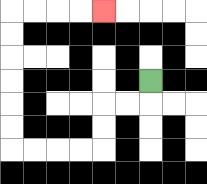{'start': '[6, 3]', 'end': '[4, 0]', 'path_directions': 'D,L,L,D,D,L,L,L,L,U,U,U,U,U,U,R,R,R,R', 'path_coordinates': '[[6, 3], [6, 4], [5, 4], [4, 4], [4, 5], [4, 6], [3, 6], [2, 6], [1, 6], [0, 6], [0, 5], [0, 4], [0, 3], [0, 2], [0, 1], [0, 0], [1, 0], [2, 0], [3, 0], [4, 0]]'}